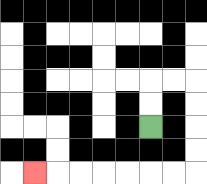{'start': '[6, 5]', 'end': '[1, 7]', 'path_directions': 'U,U,R,R,D,D,D,D,L,L,L,L,L,L,L', 'path_coordinates': '[[6, 5], [6, 4], [6, 3], [7, 3], [8, 3], [8, 4], [8, 5], [8, 6], [8, 7], [7, 7], [6, 7], [5, 7], [4, 7], [3, 7], [2, 7], [1, 7]]'}